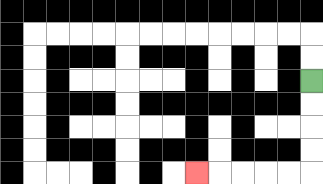{'start': '[13, 3]', 'end': '[8, 7]', 'path_directions': 'D,D,D,D,L,L,L,L,L', 'path_coordinates': '[[13, 3], [13, 4], [13, 5], [13, 6], [13, 7], [12, 7], [11, 7], [10, 7], [9, 7], [8, 7]]'}